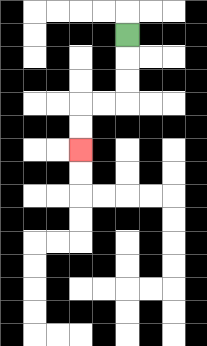{'start': '[5, 1]', 'end': '[3, 6]', 'path_directions': 'D,D,D,L,L,D,D', 'path_coordinates': '[[5, 1], [5, 2], [5, 3], [5, 4], [4, 4], [3, 4], [3, 5], [3, 6]]'}